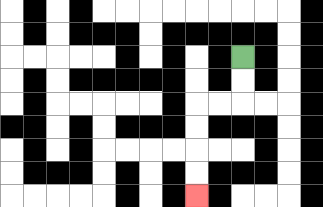{'start': '[10, 2]', 'end': '[8, 8]', 'path_directions': 'D,D,L,L,D,D,D,D', 'path_coordinates': '[[10, 2], [10, 3], [10, 4], [9, 4], [8, 4], [8, 5], [8, 6], [8, 7], [8, 8]]'}